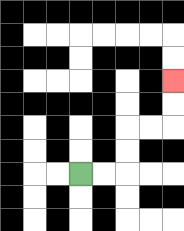{'start': '[3, 7]', 'end': '[7, 3]', 'path_directions': 'R,R,U,U,R,R,U,U', 'path_coordinates': '[[3, 7], [4, 7], [5, 7], [5, 6], [5, 5], [6, 5], [7, 5], [7, 4], [7, 3]]'}